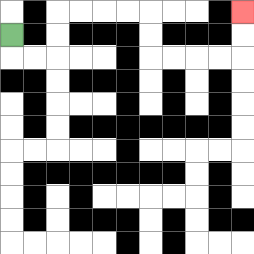{'start': '[0, 1]', 'end': '[10, 0]', 'path_directions': 'D,R,R,U,U,R,R,R,R,D,D,R,R,R,R,U,U', 'path_coordinates': '[[0, 1], [0, 2], [1, 2], [2, 2], [2, 1], [2, 0], [3, 0], [4, 0], [5, 0], [6, 0], [6, 1], [6, 2], [7, 2], [8, 2], [9, 2], [10, 2], [10, 1], [10, 0]]'}